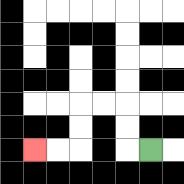{'start': '[6, 6]', 'end': '[1, 6]', 'path_directions': 'L,U,U,L,L,D,D,L,L', 'path_coordinates': '[[6, 6], [5, 6], [5, 5], [5, 4], [4, 4], [3, 4], [3, 5], [3, 6], [2, 6], [1, 6]]'}